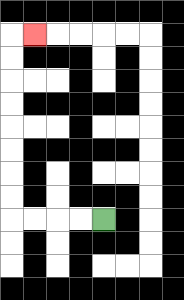{'start': '[4, 9]', 'end': '[1, 1]', 'path_directions': 'L,L,L,L,U,U,U,U,U,U,U,U,R', 'path_coordinates': '[[4, 9], [3, 9], [2, 9], [1, 9], [0, 9], [0, 8], [0, 7], [0, 6], [0, 5], [0, 4], [0, 3], [0, 2], [0, 1], [1, 1]]'}